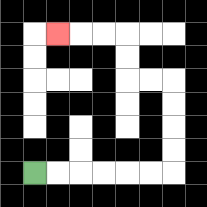{'start': '[1, 7]', 'end': '[2, 1]', 'path_directions': 'R,R,R,R,R,R,U,U,U,U,L,L,U,U,L,L,L', 'path_coordinates': '[[1, 7], [2, 7], [3, 7], [4, 7], [5, 7], [6, 7], [7, 7], [7, 6], [7, 5], [7, 4], [7, 3], [6, 3], [5, 3], [5, 2], [5, 1], [4, 1], [3, 1], [2, 1]]'}